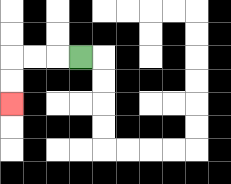{'start': '[3, 2]', 'end': '[0, 4]', 'path_directions': 'L,L,L,D,D', 'path_coordinates': '[[3, 2], [2, 2], [1, 2], [0, 2], [0, 3], [0, 4]]'}